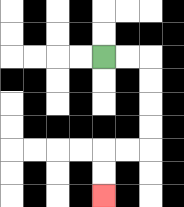{'start': '[4, 2]', 'end': '[4, 8]', 'path_directions': 'R,R,D,D,D,D,L,L,D,D', 'path_coordinates': '[[4, 2], [5, 2], [6, 2], [6, 3], [6, 4], [6, 5], [6, 6], [5, 6], [4, 6], [4, 7], [4, 8]]'}